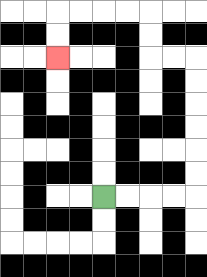{'start': '[4, 8]', 'end': '[2, 2]', 'path_directions': 'R,R,R,R,U,U,U,U,U,U,L,L,U,U,L,L,L,L,D,D', 'path_coordinates': '[[4, 8], [5, 8], [6, 8], [7, 8], [8, 8], [8, 7], [8, 6], [8, 5], [8, 4], [8, 3], [8, 2], [7, 2], [6, 2], [6, 1], [6, 0], [5, 0], [4, 0], [3, 0], [2, 0], [2, 1], [2, 2]]'}